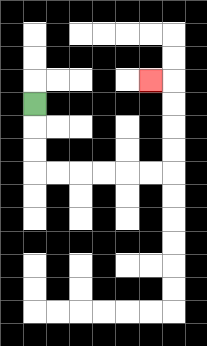{'start': '[1, 4]', 'end': '[6, 3]', 'path_directions': 'D,D,D,R,R,R,R,R,R,U,U,U,U,L', 'path_coordinates': '[[1, 4], [1, 5], [1, 6], [1, 7], [2, 7], [3, 7], [4, 7], [5, 7], [6, 7], [7, 7], [7, 6], [7, 5], [7, 4], [7, 3], [6, 3]]'}